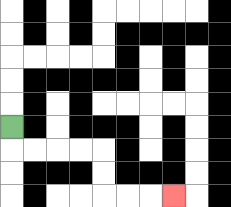{'start': '[0, 5]', 'end': '[7, 8]', 'path_directions': 'D,R,R,R,R,D,D,R,R,R', 'path_coordinates': '[[0, 5], [0, 6], [1, 6], [2, 6], [3, 6], [4, 6], [4, 7], [4, 8], [5, 8], [6, 8], [7, 8]]'}